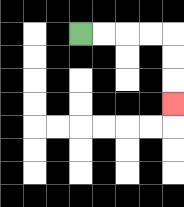{'start': '[3, 1]', 'end': '[7, 4]', 'path_directions': 'R,R,R,R,D,D,D', 'path_coordinates': '[[3, 1], [4, 1], [5, 1], [6, 1], [7, 1], [7, 2], [7, 3], [7, 4]]'}